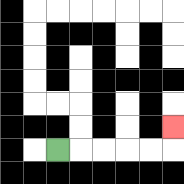{'start': '[2, 6]', 'end': '[7, 5]', 'path_directions': 'R,R,R,R,R,U', 'path_coordinates': '[[2, 6], [3, 6], [4, 6], [5, 6], [6, 6], [7, 6], [7, 5]]'}